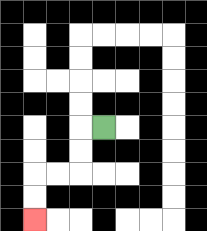{'start': '[4, 5]', 'end': '[1, 9]', 'path_directions': 'L,D,D,L,L,D,D', 'path_coordinates': '[[4, 5], [3, 5], [3, 6], [3, 7], [2, 7], [1, 7], [1, 8], [1, 9]]'}